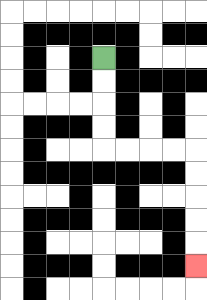{'start': '[4, 2]', 'end': '[8, 11]', 'path_directions': 'D,D,D,D,R,R,R,R,D,D,D,D,D', 'path_coordinates': '[[4, 2], [4, 3], [4, 4], [4, 5], [4, 6], [5, 6], [6, 6], [7, 6], [8, 6], [8, 7], [8, 8], [8, 9], [8, 10], [8, 11]]'}